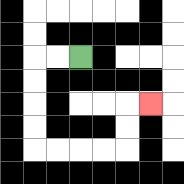{'start': '[3, 2]', 'end': '[6, 4]', 'path_directions': 'L,L,D,D,D,D,R,R,R,R,U,U,R', 'path_coordinates': '[[3, 2], [2, 2], [1, 2], [1, 3], [1, 4], [1, 5], [1, 6], [2, 6], [3, 6], [4, 6], [5, 6], [5, 5], [5, 4], [6, 4]]'}